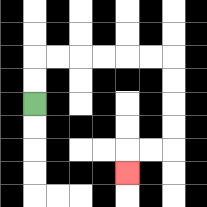{'start': '[1, 4]', 'end': '[5, 7]', 'path_directions': 'U,U,R,R,R,R,R,R,D,D,D,D,L,L,D', 'path_coordinates': '[[1, 4], [1, 3], [1, 2], [2, 2], [3, 2], [4, 2], [5, 2], [6, 2], [7, 2], [7, 3], [7, 4], [7, 5], [7, 6], [6, 6], [5, 6], [5, 7]]'}